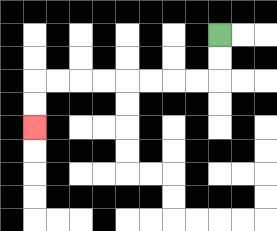{'start': '[9, 1]', 'end': '[1, 5]', 'path_directions': 'D,D,L,L,L,L,L,L,L,L,D,D', 'path_coordinates': '[[9, 1], [9, 2], [9, 3], [8, 3], [7, 3], [6, 3], [5, 3], [4, 3], [3, 3], [2, 3], [1, 3], [1, 4], [1, 5]]'}